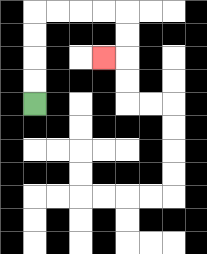{'start': '[1, 4]', 'end': '[4, 2]', 'path_directions': 'U,U,U,U,R,R,R,R,D,D,L', 'path_coordinates': '[[1, 4], [1, 3], [1, 2], [1, 1], [1, 0], [2, 0], [3, 0], [4, 0], [5, 0], [5, 1], [5, 2], [4, 2]]'}